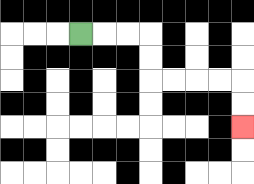{'start': '[3, 1]', 'end': '[10, 5]', 'path_directions': 'R,R,R,D,D,R,R,R,R,D,D', 'path_coordinates': '[[3, 1], [4, 1], [5, 1], [6, 1], [6, 2], [6, 3], [7, 3], [8, 3], [9, 3], [10, 3], [10, 4], [10, 5]]'}